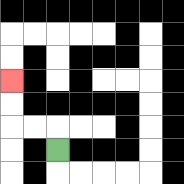{'start': '[2, 6]', 'end': '[0, 3]', 'path_directions': 'U,L,L,U,U', 'path_coordinates': '[[2, 6], [2, 5], [1, 5], [0, 5], [0, 4], [0, 3]]'}